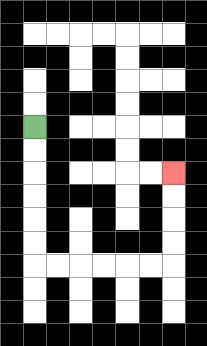{'start': '[1, 5]', 'end': '[7, 7]', 'path_directions': 'D,D,D,D,D,D,R,R,R,R,R,R,U,U,U,U', 'path_coordinates': '[[1, 5], [1, 6], [1, 7], [1, 8], [1, 9], [1, 10], [1, 11], [2, 11], [3, 11], [4, 11], [5, 11], [6, 11], [7, 11], [7, 10], [7, 9], [7, 8], [7, 7]]'}